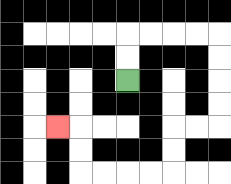{'start': '[5, 3]', 'end': '[2, 5]', 'path_directions': 'U,U,R,R,R,R,D,D,D,D,L,L,D,D,L,L,L,L,U,U,L', 'path_coordinates': '[[5, 3], [5, 2], [5, 1], [6, 1], [7, 1], [8, 1], [9, 1], [9, 2], [9, 3], [9, 4], [9, 5], [8, 5], [7, 5], [7, 6], [7, 7], [6, 7], [5, 7], [4, 7], [3, 7], [3, 6], [3, 5], [2, 5]]'}